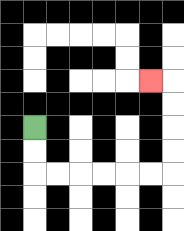{'start': '[1, 5]', 'end': '[6, 3]', 'path_directions': 'D,D,R,R,R,R,R,R,U,U,U,U,L', 'path_coordinates': '[[1, 5], [1, 6], [1, 7], [2, 7], [3, 7], [4, 7], [5, 7], [6, 7], [7, 7], [7, 6], [7, 5], [7, 4], [7, 3], [6, 3]]'}